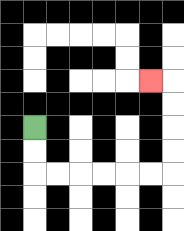{'start': '[1, 5]', 'end': '[6, 3]', 'path_directions': 'D,D,R,R,R,R,R,R,U,U,U,U,L', 'path_coordinates': '[[1, 5], [1, 6], [1, 7], [2, 7], [3, 7], [4, 7], [5, 7], [6, 7], [7, 7], [7, 6], [7, 5], [7, 4], [7, 3], [6, 3]]'}